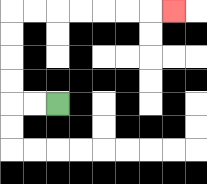{'start': '[2, 4]', 'end': '[7, 0]', 'path_directions': 'L,L,U,U,U,U,R,R,R,R,R,R,R', 'path_coordinates': '[[2, 4], [1, 4], [0, 4], [0, 3], [0, 2], [0, 1], [0, 0], [1, 0], [2, 0], [3, 0], [4, 0], [5, 0], [6, 0], [7, 0]]'}